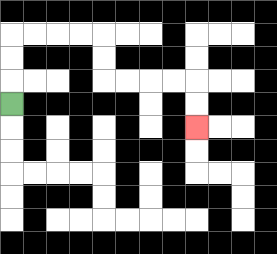{'start': '[0, 4]', 'end': '[8, 5]', 'path_directions': 'U,U,U,R,R,R,R,D,D,R,R,R,R,D,D', 'path_coordinates': '[[0, 4], [0, 3], [0, 2], [0, 1], [1, 1], [2, 1], [3, 1], [4, 1], [4, 2], [4, 3], [5, 3], [6, 3], [7, 3], [8, 3], [8, 4], [8, 5]]'}